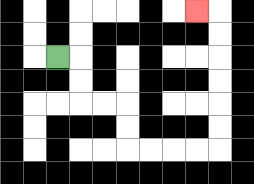{'start': '[2, 2]', 'end': '[8, 0]', 'path_directions': 'R,D,D,R,R,D,D,R,R,R,R,U,U,U,U,U,U,L', 'path_coordinates': '[[2, 2], [3, 2], [3, 3], [3, 4], [4, 4], [5, 4], [5, 5], [5, 6], [6, 6], [7, 6], [8, 6], [9, 6], [9, 5], [9, 4], [9, 3], [9, 2], [9, 1], [9, 0], [8, 0]]'}